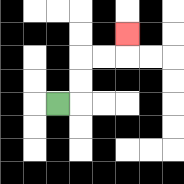{'start': '[2, 4]', 'end': '[5, 1]', 'path_directions': 'R,U,U,R,R,U', 'path_coordinates': '[[2, 4], [3, 4], [3, 3], [3, 2], [4, 2], [5, 2], [5, 1]]'}